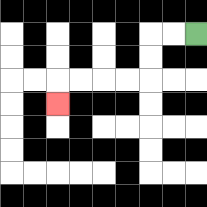{'start': '[8, 1]', 'end': '[2, 4]', 'path_directions': 'L,L,D,D,L,L,L,L,D', 'path_coordinates': '[[8, 1], [7, 1], [6, 1], [6, 2], [6, 3], [5, 3], [4, 3], [3, 3], [2, 3], [2, 4]]'}